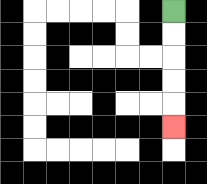{'start': '[7, 0]', 'end': '[7, 5]', 'path_directions': 'D,D,D,D,D', 'path_coordinates': '[[7, 0], [7, 1], [7, 2], [7, 3], [7, 4], [7, 5]]'}